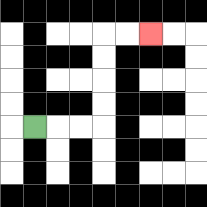{'start': '[1, 5]', 'end': '[6, 1]', 'path_directions': 'R,R,R,U,U,U,U,R,R', 'path_coordinates': '[[1, 5], [2, 5], [3, 5], [4, 5], [4, 4], [4, 3], [4, 2], [4, 1], [5, 1], [6, 1]]'}